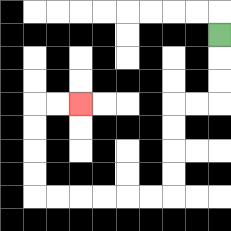{'start': '[9, 1]', 'end': '[3, 4]', 'path_directions': 'D,D,D,L,L,D,D,D,D,L,L,L,L,L,L,U,U,U,U,R,R', 'path_coordinates': '[[9, 1], [9, 2], [9, 3], [9, 4], [8, 4], [7, 4], [7, 5], [7, 6], [7, 7], [7, 8], [6, 8], [5, 8], [4, 8], [3, 8], [2, 8], [1, 8], [1, 7], [1, 6], [1, 5], [1, 4], [2, 4], [3, 4]]'}